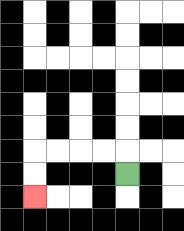{'start': '[5, 7]', 'end': '[1, 8]', 'path_directions': 'U,L,L,L,L,D,D', 'path_coordinates': '[[5, 7], [5, 6], [4, 6], [3, 6], [2, 6], [1, 6], [1, 7], [1, 8]]'}